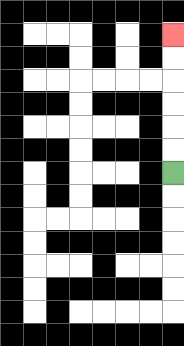{'start': '[7, 7]', 'end': '[7, 1]', 'path_directions': 'U,U,U,U,U,U', 'path_coordinates': '[[7, 7], [7, 6], [7, 5], [7, 4], [7, 3], [7, 2], [7, 1]]'}